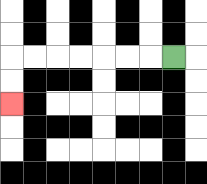{'start': '[7, 2]', 'end': '[0, 4]', 'path_directions': 'L,L,L,L,L,L,L,D,D', 'path_coordinates': '[[7, 2], [6, 2], [5, 2], [4, 2], [3, 2], [2, 2], [1, 2], [0, 2], [0, 3], [0, 4]]'}